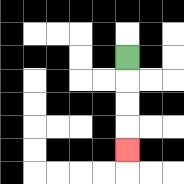{'start': '[5, 2]', 'end': '[5, 6]', 'path_directions': 'D,D,D,D', 'path_coordinates': '[[5, 2], [5, 3], [5, 4], [5, 5], [5, 6]]'}